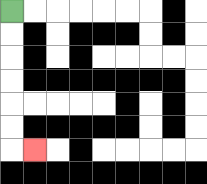{'start': '[0, 0]', 'end': '[1, 6]', 'path_directions': 'D,D,D,D,D,D,R', 'path_coordinates': '[[0, 0], [0, 1], [0, 2], [0, 3], [0, 4], [0, 5], [0, 6], [1, 6]]'}